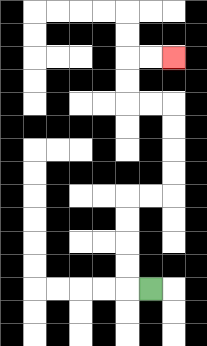{'start': '[6, 12]', 'end': '[7, 2]', 'path_directions': 'L,U,U,U,U,R,R,U,U,U,U,L,L,U,U,R,R', 'path_coordinates': '[[6, 12], [5, 12], [5, 11], [5, 10], [5, 9], [5, 8], [6, 8], [7, 8], [7, 7], [7, 6], [7, 5], [7, 4], [6, 4], [5, 4], [5, 3], [5, 2], [6, 2], [7, 2]]'}